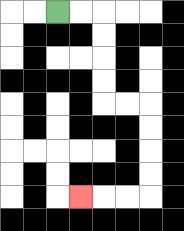{'start': '[2, 0]', 'end': '[3, 8]', 'path_directions': 'R,R,D,D,D,D,R,R,D,D,D,D,L,L,L', 'path_coordinates': '[[2, 0], [3, 0], [4, 0], [4, 1], [4, 2], [4, 3], [4, 4], [5, 4], [6, 4], [6, 5], [6, 6], [6, 7], [6, 8], [5, 8], [4, 8], [3, 8]]'}